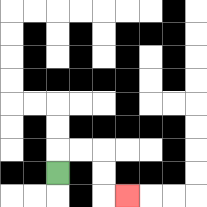{'start': '[2, 7]', 'end': '[5, 8]', 'path_directions': 'U,R,R,D,D,R', 'path_coordinates': '[[2, 7], [2, 6], [3, 6], [4, 6], [4, 7], [4, 8], [5, 8]]'}